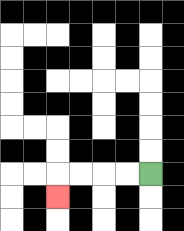{'start': '[6, 7]', 'end': '[2, 8]', 'path_directions': 'L,L,L,L,D', 'path_coordinates': '[[6, 7], [5, 7], [4, 7], [3, 7], [2, 7], [2, 8]]'}